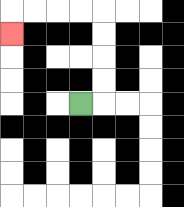{'start': '[3, 4]', 'end': '[0, 1]', 'path_directions': 'R,U,U,U,U,L,L,L,L,D', 'path_coordinates': '[[3, 4], [4, 4], [4, 3], [4, 2], [4, 1], [4, 0], [3, 0], [2, 0], [1, 0], [0, 0], [0, 1]]'}